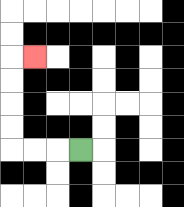{'start': '[3, 6]', 'end': '[1, 2]', 'path_directions': 'L,L,L,U,U,U,U,R', 'path_coordinates': '[[3, 6], [2, 6], [1, 6], [0, 6], [0, 5], [0, 4], [0, 3], [0, 2], [1, 2]]'}